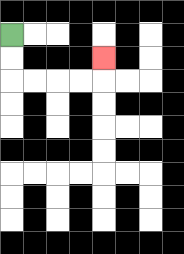{'start': '[0, 1]', 'end': '[4, 2]', 'path_directions': 'D,D,R,R,R,R,U', 'path_coordinates': '[[0, 1], [0, 2], [0, 3], [1, 3], [2, 3], [3, 3], [4, 3], [4, 2]]'}